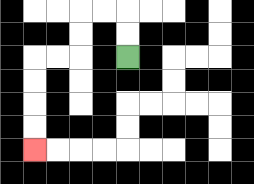{'start': '[5, 2]', 'end': '[1, 6]', 'path_directions': 'U,U,L,L,D,D,L,L,D,D,D,D', 'path_coordinates': '[[5, 2], [5, 1], [5, 0], [4, 0], [3, 0], [3, 1], [3, 2], [2, 2], [1, 2], [1, 3], [1, 4], [1, 5], [1, 6]]'}